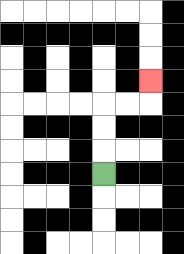{'start': '[4, 7]', 'end': '[6, 3]', 'path_directions': 'U,U,U,R,R,U', 'path_coordinates': '[[4, 7], [4, 6], [4, 5], [4, 4], [5, 4], [6, 4], [6, 3]]'}